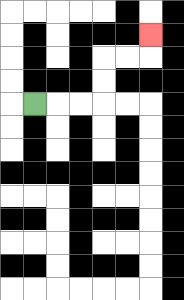{'start': '[1, 4]', 'end': '[6, 1]', 'path_directions': 'R,R,R,U,U,R,R,U', 'path_coordinates': '[[1, 4], [2, 4], [3, 4], [4, 4], [4, 3], [4, 2], [5, 2], [6, 2], [6, 1]]'}